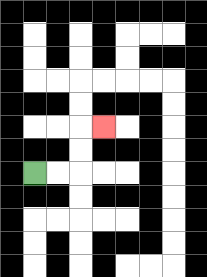{'start': '[1, 7]', 'end': '[4, 5]', 'path_directions': 'R,R,U,U,R', 'path_coordinates': '[[1, 7], [2, 7], [3, 7], [3, 6], [3, 5], [4, 5]]'}